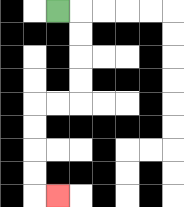{'start': '[2, 0]', 'end': '[2, 8]', 'path_directions': 'R,D,D,D,D,L,L,D,D,D,D,R', 'path_coordinates': '[[2, 0], [3, 0], [3, 1], [3, 2], [3, 3], [3, 4], [2, 4], [1, 4], [1, 5], [1, 6], [1, 7], [1, 8], [2, 8]]'}